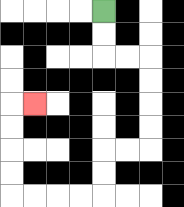{'start': '[4, 0]', 'end': '[1, 4]', 'path_directions': 'D,D,R,R,D,D,D,D,L,L,D,D,L,L,L,L,U,U,U,U,R', 'path_coordinates': '[[4, 0], [4, 1], [4, 2], [5, 2], [6, 2], [6, 3], [6, 4], [6, 5], [6, 6], [5, 6], [4, 6], [4, 7], [4, 8], [3, 8], [2, 8], [1, 8], [0, 8], [0, 7], [0, 6], [0, 5], [0, 4], [1, 4]]'}